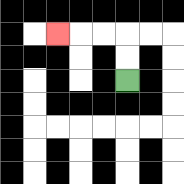{'start': '[5, 3]', 'end': '[2, 1]', 'path_directions': 'U,U,L,L,L', 'path_coordinates': '[[5, 3], [5, 2], [5, 1], [4, 1], [3, 1], [2, 1]]'}